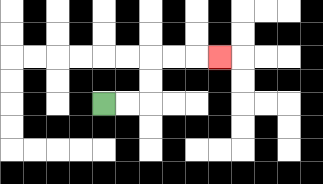{'start': '[4, 4]', 'end': '[9, 2]', 'path_directions': 'R,R,U,U,R,R,R', 'path_coordinates': '[[4, 4], [5, 4], [6, 4], [6, 3], [6, 2], [7, 2], [8, 2], [9, 2]]'}